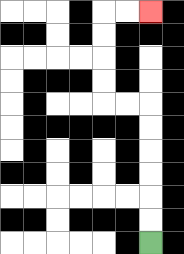{'start': '[6, 10]', 'end': '[6, 0]', 'path_directions': 'U,U,U,U,U,U,L,L,U,U,U,U,R,R', 'path_coordinates': '[[6, 10], [6, 9], [6, 8], [6, 7], [6, 6], [6, 5], [6, 4], [5, 4], [4, 4], [4, 3], [4, 2], [4, 1], [4, 0], [5, 0], [6, 0]]'}